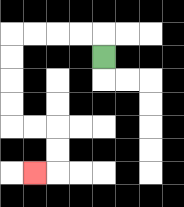{'start': '[4, 2]', 'end': '[1, 7]', 'path_directions': 'U,L,L,L,L,D,D,D,D,R,R,D,D,L', 'path_coordinates': '[[4, 2], [4, 1], [3, 1], [2, 1], [1, 1], [0, 1], [0, 2], [0, 3], [0, 4], [0, 5], [1, 5], [2, 5], [2, 6], [2, 7], [1, 7]]'}